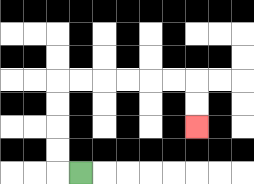{'start': '[3, 7]', 'end': '[8, 5]', 'path_directions': 'L,U,U,U,U,R,R,R,R,R,R,D,D', 'path_coordinates': '[[3, 7], [2, 7], [2, 6], [2, 5], [2, 4], [2, 3], [3, 3], [4, 3], [5, 3], [6, 3], [7, 3], [8, 3], [8, 4], [8, 5]]'}